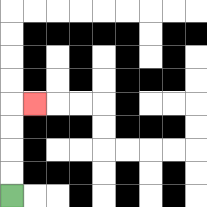{'start': '[0, 8]', 'end': '[1, 4]', 'path_directions': 'U,U,U,U,R', 'path_coordinates': '[[0, 8], [0, 7], [0, 6], [0, 5], [0, 4], [1, 4]]'}